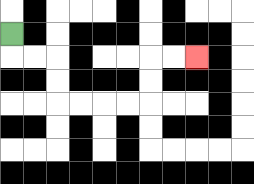{'start': '[0, 1]', 'end': '[8, 2]', 'path_directions': 'D,R,R,D,D,R,R,R,R,U,U,R,R', 'path_coordinates': '[[0, 1], [0, 2], [1, 2], [2, 2], [2, 3], [2, 4], [3, 4], [4, 4], [5, 4], [6, 4], [6, 3], [6, 2], [7, 2], [8, 2]]'}